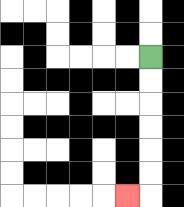{'start': '[6, 2]', 'end': '[5, 8]', 'path_directions': 'D,D,D,D,D,D,L', 'path_coordinates': '[[6, 2], [6, 3], [6, 4], [6, 5], [6, 6], [6, 7], [6, 8], [5, 8]]'}